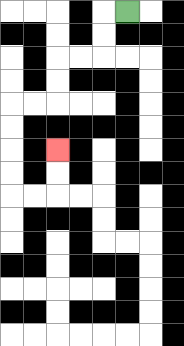{'start': '[5, 0]', 'end': '[2, 6]', 'path_directions': 'L,D,D,L,L,D,D,L,L,D,D,D,D,R,R,U,U', 'path_coordinates': '[[5, 0], [4, 0], [4, 1], [4, 2], [3, 2], [2, 2], [2, 3], [2, 4], [1, 4], [0, 4], [0, 5], [0, 6], [0, 7], [0, 8], [1, 8], [2, 8], [2, 7], [2, 6]]'}